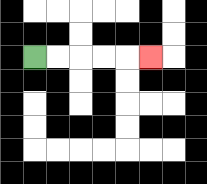{'start': '[1, 2]', 'end': '[6, 2]', 'path_directions': 'R,R,R,R,R', 'path_coordinates': '[[1, 2], [2, 2], [3, 2], [4, 2], [5, 2], [6, 2]]'}